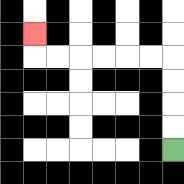{'start': '[7, 6]', 'end': '[1, 1]', 'path_directions': 'U,U,U,U,L,L,L,L,L,L,U', 'path_coordinates': '[[7, 6], [7, 5], [7, 4], [7, 3], [7, 2], [6, 2], [5, 2], [4, 2], [3, 2], [2, 2], [1, 2], [1, 1]]'}